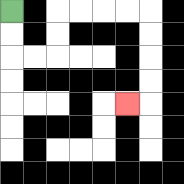{'start': '[0, 0]', 'end': '[5, 4]', 'path_directions': 'D,D,R,R,U,U,R,R,R,R,D,D,D,D,L', 'path_coordinates': '[[0, 0], [0, 1], [0, 2], [1, 2], [2, 2], [2, 1], [2, 0], [3, 0], [4, 0], [5, 0], [6, 0], [6, 1], [6, 2], [6, 3], [6, 4], [5, 4]]'}